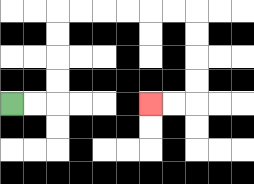{'start': '[0, 4]', 'end': '[6, 4]', 'path_directions': 'R,R,U,U,U,U,R,R,R,R,R,R,D,D,D,D,L,L', 'path_coordinates': '[[0, 4], [1, 4], [2, 4], [2, 3], [2, 2], [2, 1], [2, 0], [3, 0], [4, 0], [5, 0], [6, 0], [7, 0], [8, 0], [8, 1], [8, 2], [8, 3], [8, 4], [7, 4], [6, 4]]'}